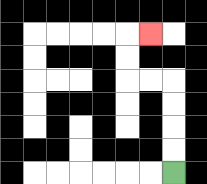{'start': '[7, 7]', 'end': '[6, 1]', 'path_directions': 'U,U,U,U,L,L,U,U,R', 'path_coordinates': '[[7, 7], [7, 6], [7, 5], [7, 4], [7, 3], [6, 3], [5, 3], [5, 2], [5, 1], [6, 1]]'}